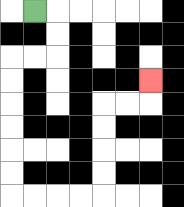{'start': '[1, 0]', 'end': '[6, 3]', 'path_directions': 'R,D,D,L,L,D,D,D,D,D,D,R,R,R,R,U,U,U,U,R,R,U', 'path_coordinates': '[[1, 0], [2, 0], [2, 1], [2, 2], [1, 2], [0, 2], [0, 3], [0, 4], [0, 5], [0, 6], [0, 7], [0, 8], [1, 8], [2, 8], [3, 8], [4, 8], [4, 7], [4, 6], [4, 5], [4, 4], [5, 4], [6, 4], [6, 3]]'}